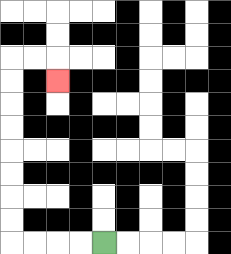{'start': '[4, 10]', 'end': '[2, 3]', 'path_directions': 'L,L,L,L,U,U,U,U,U,U,U,U,R,R,D', 'path_coordinates': '[[4, 10], [3, 10], [2, 10], [1, 10], [0, 10], [0, 9], [0, 8], [0, 7], [0, 6], [0, 5], [0, 4], [0, 3], [0, 2], [1, 2], [2, 2], [2, 3]]'}